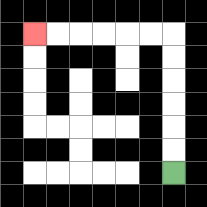{'start': '[7, 7]', 'end': '[1, 1]', 'path_directions': 'U,U,U,U,U,U,L,L,L,L,L,L', 'path_coordinates': '[[7, 7], [7, 6], [7, 5], [7, 4], [7, 3], [7, 2], [7, 1], [6, 1], [5, 1], [4, 1], [3, 1], [2, 1], [1, 1]]'}